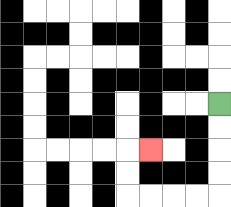{'start': '[9, 4]', 'end': '[6, 6]', 'path_directions': 'D,D,D,D,L,L,L,L,U,U,R', 'path_coordinates': '[[9, 4], [9, 5], [9, 6], [9, 7], [9, 8], [8, 8], [7, 8], [6, 8], [5, 8], [5, 7], [5, 6], [6, 6]]'}